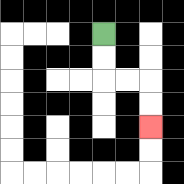{'start': '[4, 1]', 'end': '[6, 5]', 'path_directions': 'D,D,R,R,D,D', 'path_coordinates': '[[4, 1], [4, 2], [4, 3], [5, 3], [6, 3], [6, 4], [6, 5]]'}